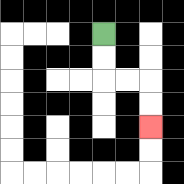{'start': '[4, 1]', 'end': '[6, 5]', 'path_directions': 'D,D,R,R,D,D', 'path_coordinates': '[[4, 1], [4, 2], [4, 3], [5, 3], [6, 3], [6, 4], [6, 5]]'}